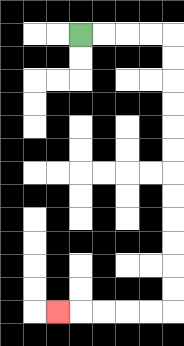{'start': '[3, 1]', 'end': '[2, 13]', 'path_directions': 'R,R,R,R,D,D,D,D,D,D,D,D,D,D,D,D,L,L,L,L,L', 'path_coordinates': '[[3, 1], [4, 1], [5, 1], [6, 1], [7, 1], [7, 2], [7, 3], [7, 4], [7, 5], [7, 6], [7, 7], [7, 8], [7, 9], [7, 10], [7, 11], [7, 12], [7, 13], [6, 13], [5, 13], [4, 13], [3, 13], [2, 13]]'}